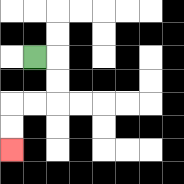{'start': '[1, 2]', 'end': '[0, 6]', 'path_directions': 'R,D,D,L,L,D,D', 'path_coordinates': '[[1, 2], [2, 2], [2, 3], [2, 4], [1, 4], [0, 4], [0, 5], [0, 6]]'}